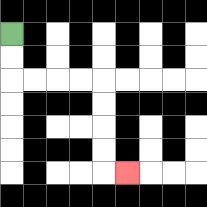{'start': '[0, 1]', 'end': '[5, 7]', 'path_directions': 'D,D,R,R,R,R,D,D,D,D,R', 'path_coordinates': '[[0, 1], [0, 2], [0, 3], [1, 3], [2, 3], [3, 3], [4, 3], [4, 4], [4, 5], [4, 6], [4, 7], [5, 7]]'}